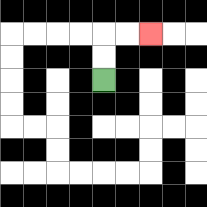{'start': '[4, 3]', 'end': '[6, 1]', 'path_directions': 'U,U,R,R', 'path_coordinates': '[[4, 3], [4, 2], [4, 1], [5, 1], [6, 1]]'}